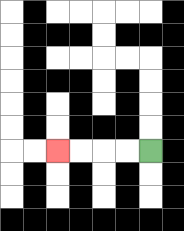{'start': '[6, 6]', 'end': '[2, 6]', 'path_directions': 'L,L,L,L', 'path_coordinates': '[[6, 6], [5, 6], [4, 6], [3, 6], [2, 6]]'}